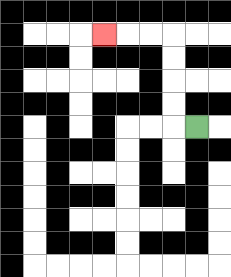{'start': '[8, 5]', 'end': '[4, 1]', 'path_directions': 'L,U,U,U,U,L,L,L', 'path_coordinates': '[[8, 5], [7, 5], [7, 4], [7, 3], [7, 2], [7, 1], [6, 1], [5, 1], [4, 1]]'}